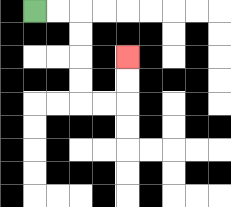{'start': '[1, 0]', 'end': '[5, 2]', 'path_directions': 'R,R,D,D,D,D,R,R,U,U', 'path_coordinates': '[[1, 0], [2, 0], [3, 0], [3, 1], [3, 2], [3, 3], [3, 4], [4, 4], [5, 4], [5, 3], [5, 2]]'}